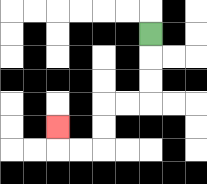{'start': '[6, 1]', 'end': '[2, 5]', 'path_directions': 'D,D,D,L,L,D,D,L,L,U', 'path_coordinates': '[[6, 1], [6, 2], [6, 3], [6, 4], [5, 4], [4, 4], [4, 5], [4, 6], [3, 6], [2, 6], [2, 5]]'}